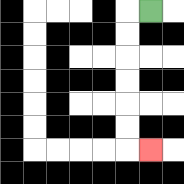{'start': '[6, 0]', 'end': '[6, 6]', 'path_directions': 'L,D,D,D,D,D,D,R', 'path_coordinates': '[[6, 0], [5, 0], [5, 1], [5, 2], [5, 3], [5, 4], [5, 5], [5, 6], [6, 6]]'}